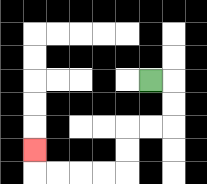{'start': '[6, 3]', 'end': '[1, 6]', 'path_directions': 'R,D,D,L,L,D,D,L,L,L,L,U', 'path_coordinates': '[[6, 3], [7, 3], [7, 4], [7, 5], [6, 5], [5, 5], [5, 6], [5, 7], [4, 7], [3, 7], [2, 7], [1, 7], [1, 6]]'}